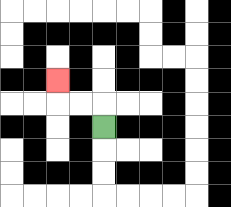{'start': '[4, 5]', 'end': '[2, 3]', 'path_directions': 'U,L,L,U', 'path_coordinates': '[[4, 5], [4, 4], [3, 4], [2, 4], [2, 3]]'}